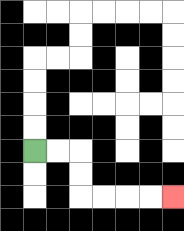{'start': '[1, 6]', 'end': '[7, 8]', 'path_directions': 'R,R,D,D,R,R,R,R', 'path_coordinates': '[[1, 6], [2, 6], [3, 6], [3, 7], [3, 8], [4, 8], [5, 8], [6, 8], [7, 8]]'}